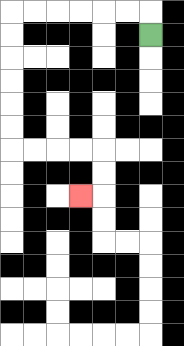{'start': '[6, 1]', 'end': '[3, 8]', 'path_directions': 'U,L,L,L,L,L,L,D,D,D,D,D,D,R,R,R,R,D,D,L', 'path_coordinates': '[[6, 1], [6, 0], [5, 0], [4, 0], [3, 0], [2, 0], [1, 0], [0, 0], [0, 1], [0, 2], [0, 3], [0, 4], [0, 5], [0, 6], [1, 6], [2, 6], [3, 6], [4, 6], [4, 7], [4, 8], [3, 8]]'}